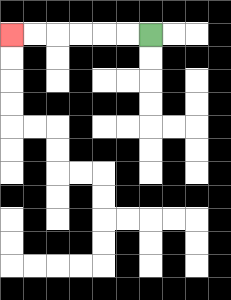{'start': '[6, 1]', 'end': '[0, 1]', 'path_directions': 'L,L,L,L,L,L', 'path_coordinates': '[[6, 1], [5, 1], [4, 1], [3, 1], [2, 1], [1, 1], [0, 1]]'}